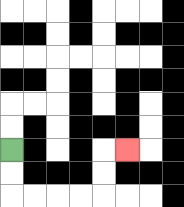{'start': '[0, 6]', 'end': '[5, 6]', 'path_directions': 'D,D,R,R,R,R,U,U,R', 'path_coordinates': '[[0, 6], [0, 7], [0, 8], [1, 8], [2, 8], [3, 8], [4, 8], [4, 7], [4, 6], [5, 6]]'}